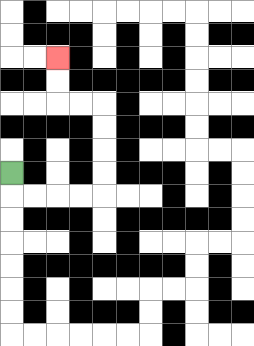{'start': '[0, 7]', 'end': '[2, 2]', 'path_directions': 'D,R,R,R,R,U,U,U,U,L,L,U,U', 'path_coordinates': '[[0, 7], [0, 8], [1, 8], [2, 8], [3, 8], [4, 8], [4, 7], [4, 6], [4, 5], [4, 4], [3, 4], [2, 4], [2, 3], [2, 2]]'}